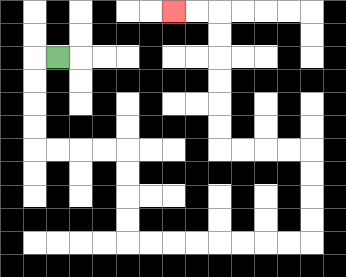{'start': '[2, 2]', 'end': '[7, 0]', 'path_directions': 'L,D,D,D,D,R,R,R,R,D,D,D,D,R,R,R,R,R,R,R,R,U,U,U,U,L,L,L,L,U,U,U,U,U,U,L,L', 'path_coordinates': '[[2, 2], [1, 2], [1, 3], [1, 4], [1, 5], [1, 6], [2, 6], [3, 6], [4, 6], [5, 6], [5, 7], [5, 8], [5, 9], [5, 10], [6, 10], [7, 10], [8, 10], [9, 10], [10, 10], [11, 10], [12, 10], [13, 10], [13, 9], [13, 8], [13, 7], [13, 6], [12, 6], [11, 6], [10, 6], [9, 6], [9, 5], [9, 4], [9, 3], [9, 2], [9, 1], [9, 0], [8, 0], [7, 0]]'}